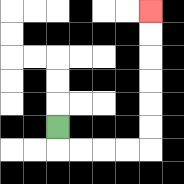{'start': '[2, 5]', 'end': '[6, 0]', 'path_directions': 'D,R,R,R,R,U,U,U,U,U,U', 'path_coordinates': '[[2, 5], [2, 6], [3, 6], [4, 6], [5, 6], [6, 6], [6, 5], [6, 4], [6, 3], [6, 2], [6, 1], [6, 0]]'}